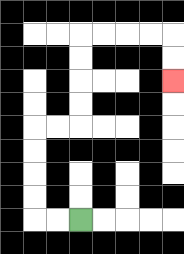{'start': '[3, 9]', 'end': '[7, 3]', 'path_directions': 'L,L,U,U,U,U,R,R,U,U,U,U,R,R,R,R,D,D', 'path_coordinates': '[[3, 9], [2, 9], [1, 9], [1, 8], [1, 7], [1, 6], [1, 5], [2, 5], [3, 5], [3, 4], [3, 3], [3, 2], [3, 1], [4, 1], [5, 1], [6, 1], [7, 1], [7, 2], [7, 3]]'}